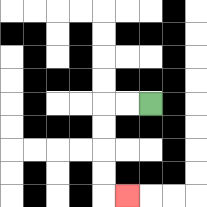{'start': '[6, 4]', 'end': '[5, 8]', 'path_directions': 'L,L,D,D,D,D,R', 'path_coordinates': '[[6, 4], [5, 4], [4, 4], [4, 5], [4, 6], [4, 7], [4, 8], [5, 8]]'}